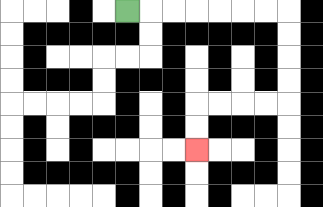{'start': '[5, 0]', 'end': '[8, 6]', 'path_directions': 'R,R,R,R,R,R,R,D,D,D,D,L,L,L,L,D,D', 'path_coordinates': '[[5, 0], [6, 0], [7, 0], [8, 0], [9, 0], [10, 0], [11, 0], [12, 0], [12, 1], [12, 2], [12, 3], [12, 4], [11, 4], [10, 4], [9, 4], [8, 4], [8, 5], [8, 6]]'}